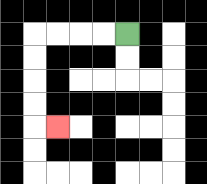{'start': '[5, 1]', 'end': '[2, 5]', 'path_directions': 'L,L,L,L,D,D,D,D,R', 'path_coordinates': '[[5, 1], [4, 1], [3, 1], [2, 1], [1, 1], [1, 2], [1, 3], [1, 4], [1, 5], [2, 5]]'}